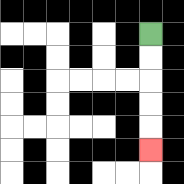{'start': '[6, 1]', 'end': '[6, 6]', 'path_directions': 'D,D,D,D,D', 'path_coordinates': '[[6, 1], [6, 2], [6, 3], [6, 4], [6, 5], [6, 6]]'}